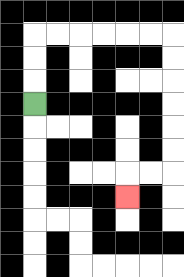{'start': '[1, 4]', 'end': '[5, 8]', 'path_directions': 'U,U,U,R,R,R,R,R,R,D,D,D,D,D,D,L,L,D', 'path_coordinates': '[[1, 4], [1, 3], [1, 2], [1, 1], [2, 1], [3, 1], [4, 1], [5, 1], [6, 1], [7, 1], [7, 2], [7, 3], [7, 4], [7, 5], [7, 6], [7, 7], [6, 7], [5, 7], [5, 8]]'}